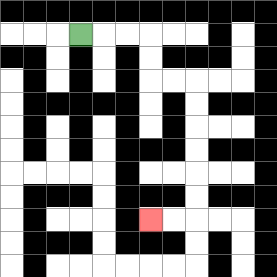{'start': '[3, 1]', 'end': '[6, 9]', 'path_directions': 'R,R,R,D,D,R,R,D,D,D,D,D,D,L,L', 'path_coordinates': '[[3, 1], [4, 1], [5, 1], [6, 1], [6, 2], [6, 3], [7, 3], [8, 3], [8, 4], [8, 5], [8, 6], [8, 7], [8, 8], [8, 9], [7, 9], [6, 9]]'}